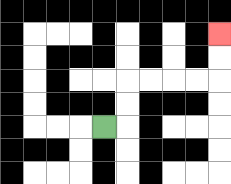{'start': '[4, 5]', 'end': '[9, 1]', 'path_directions': 'R,U,U,R,R,R,R,U,U', 'path_coordinates': '[[4, 5], [5, 5], [5, 4], [5, 3], [6, 3], [7, 3], [8, 3], [9, 3], [9, 2], [9, 1]]'}